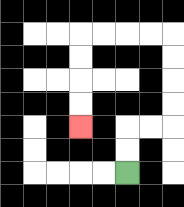{'start': '[5, 7]', 'end': '[3, 5]', 'path_directions': 'U,U,R,R,U,U,U,U,L,L,L,L,D,D,D,D', 'path_coordinates': '[[5, 7], [5, 6], [5, 5], [6, 5], [7, 5], [7, 4], [7, 3], [7, 2], [7, 1], [6, 1], [5, 1], [4, 1], [3, 1], [3, 2], [3, 3], [3, 4], [3, 5]]'}